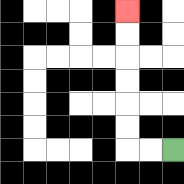{'start': '[7, 6]', 'end': '[5, 0]', 'path_directions': 'L,L,U,U,U,U,U,U', 'path_coordinates': '[[7, 6], [6, 6], [5, 6], [5, 5], [5, 4], [5, 3], [5, 2], [5, 1], [5, 0]]'}